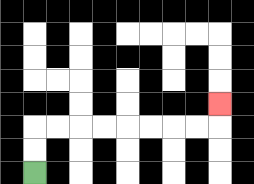{'start': '[1, 7]', 'end': '[9, 4]', 'path_directions': 'U,U,R,R,R,R,R,R,R,R,U', 'path_coordinates': '[[1, 7], [1, 6], [1, 5], [2, 5], [3, 5], [4, 5], [5, 5], [6, 5], [7, 5], [8, 5], [9, 5], [9, 4]]'}